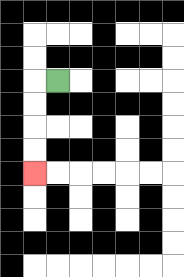{'start': '[2, 3]', 'end': '[1, 7]', 'path_directions': 'L,D,D,D,D', 'path_coordinates': '[[2, 3], [1, 3], [1, 4], [1, 5], [1, 6], [1, 7]]'}